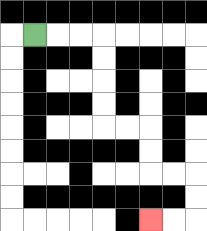{'start': '[1, 1]', 'end': '[6, 9]', 'path_directions': 'R,R,R,D,D,D,D,R,R,D,D,R,R,D,D,L,L', 'path_coordinates': '[[1, 1], [2, 1], [3, 1], [4, 1], [4, 2], [4, 3], [4, 4], [4, 5], [5, 5], [6, 5], [6, 6], [6, 7], [7, 7], [8, 7], [8, 8], [8, 9], [7, 9], [6, 9]]'}